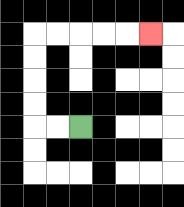{'start': '[3, 5]', 'end': '[6, 1]', 'path_directions': 'L,L,U,U,U,U,R,R,R,R,R', 'path_coordinates': '[[3, 5], [2, 5], [1, 5], [1, 4], [1, 3], [1, 2], [1, 1], [2, 1], [3, 1], [4, 1], [5, 1], [6, 1]]'}